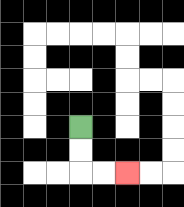{'start': '[3, 5]', 'end': '[5, 7]', 'path_directions': 'D,D,R,R', 'path_coordinates': '[[3, 5], [3, 6], [3, 7], [4, 7], [5, 7]]'}